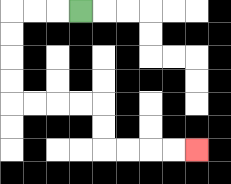{'start': '[3, 0]', 'end': '[8, 6]', 'path_directions': 'L,L,L,D,D,D,D,R,R,R,R,D,D,R,R,R,R', 'path_coordinates': '[[3, 0], [2, 0], [1, 0], [0, 0], [0, 1], [0, 2], [0, 3], [0, 4], [1, 4], [2, 4], [3, 4], [4, 4], [4, 5], [4, 6], [5, 6], [6, 6], [7, 6], [8, 6]]'}